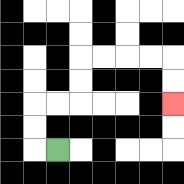{'start': '[2, 6]', 'end': '[7, 4]', 'path_directions': 'L,U,U,R,R,U,U,R,R,R,R,D,D', 'path_coordinates': '[[2, 6], [1, 6], [1, 5], [1, 4], [2, 4], [3, 4], [3, 3], [3, 2], [4, 2], [5, 2], [6, 2], [7, 2], [7, 3], [7, 4]]'}